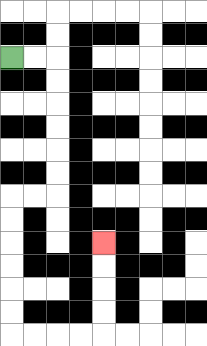{'start': '[0, 2]', 'end': '[4, 10]', 'path_directions': 'R,R,D,D,D,D,D,D,L,L,D,D,D,D,D,D,R,R,R,R,U,U,U,U', 'path_coordinates': '[[0, 2], [1, 2], [2, 2], [2, 3], [2, 4], [2, 5], [2, 6], [2, 7], [2, 8], [1, 8], [0, 8], [0, 9], [0, 10], [0, 11], [0, 12], [0, 13], [0, 14], [1, 14], [2, 14], [3, 14], [4, 14], [4, 13], [4, 12], [4, 11], [4, 10]]'}